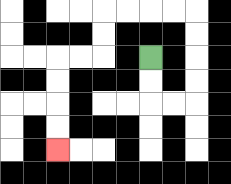{'start': '[6, 2]', 'end': '[2, 6]', 'path_directions': 'D,D,R,R,U,U,U,U,L,L,L,L,D,D,L,L,D,D,D,D', 'path_coordinates': '[[6, 2], [6, 3], [6, 4], [7, 4], [8, 4], [8, 3], [8, 2], [8, 1], [8, 0], [7, 0], [6, 0], [5, 0], [4, 0], [4, 1], [4, 2], [3, 2], [2, 2], [2, 3], [2, 4], [2, 5], [2, 6]]'}